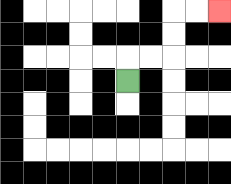{'start': '[5, 3]', 'end': '[9, 0]', 'path_directions': 'U,R,R,U,U,R,R', 'path_coordinates': '[[5, 3], [5, 2], [6, 2], [7, 2], [7, 1], [7, 0], [8, 0], [9, 0]]'}